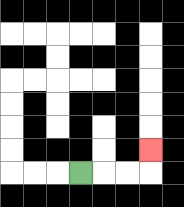{'start': '[3, 7]', 'end': '[6, 6]', 'path_directions': 'R,R,R,U', 'path_coordinates': '[[3, 7], [4, 7], [5, 7], [6, 7], [6, 6]]'}